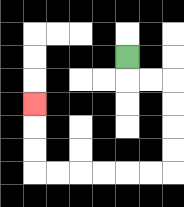{'start': '[5, 2]', 'end': '[1, 4]', 'path_directions': 'D,R,R,D,D,D,D,L,L,L,L,L,L,U,U,U', 'path_coordinates': '[[5, 2], [5, 3], [6, 3], [7, 3], [7, 4], [7, 5], [7, 6], [7, 7], [6, 7], [5, 7], [4, 7], [3, 7], [2, 7], [1, 7], [1, 6], [1, 5], [1, 4]]'}